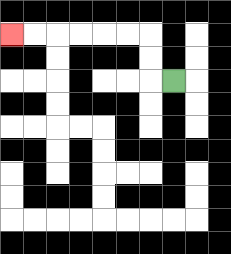{'start': '[7, 3]', 'end': '[0, 1]', 'path_directions': 'L,U,U,L,L,L,L,L,L', 'path_coordinates': '[[7, 3], [6, 3], [6, 2], [6, 1], [5, 1], [4, 1], [3, 1], [2, 1], [1, 1], [0, 1]]'}